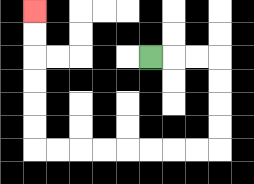{'start': '[6, 2]', 'end': '[1, 0]', 'path_directions': 'R,R,R,D,D,D,D,L,L,L,L,L,L,L,L,U,U,U,U,U,U', 'path_coordinates': '[[6, 2], [7, 2], [8, 2], [9, 2], [9, 3], [9, 4], [9, 5], [9, 6], [8, 6], [7, 6], [6, 6], [5, 6], [4, 6], [3, 6], [2, 6], [1, 6], [1, 5], [1, 4], [1, 3], [1, 2], [1, 1], [1, 0]]'}